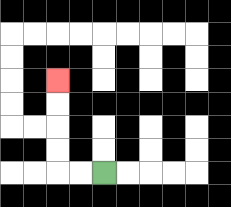{'start': '[4, 7]', 'end': '[2, 3]', 'path_directions': 'L,L,U,U,U,U', 'path_coordinates': '[[4, 7], [3, 7], [2, 7], [2, 6], [2, 5], [2, 4], [2, 3]]'}